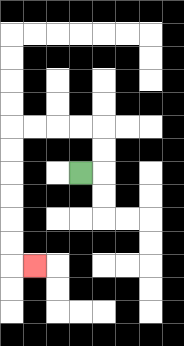{'start': '[3, 7]', 'end': '[1, 11]', 'path_directions': 'R,U,U,L,L,L,L,D,D,D,D,D,D,R', 'path_coordinates': '[[3, 7], [4, 7], [4, 6], [4, 5], [3, 5], [2, 5], [1, 5], [0, 5], [0, 6], [0, 7], [0, 8], [0, 9], [0, 10], [0, 11], [1, 11]]'}